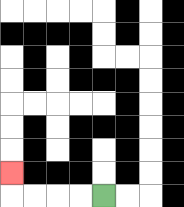{'start': '[4, 8]', 'end': '[0, 7]', 'path_directions': 'L,L,L,L,U', 'path_coordinates': '[[4, 8], [3, 8], [2, 8], [1, 8], [0, 8], [0, 7]]'}